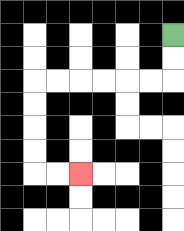{'start': '[7, 1]', 'end': '[3, 7]', 'path_directions': 'D,D,L,L,L,L,L,L,D,D,D,D,R,R', 'path_coordinates': '[[7, 1], [7, 2], [7, 3], [6, 3], [5, 3], [4, 3], [3, 3], [2, 3], [1, 3], [1, 4], [1, 5], [1, 6], [1, 7], [2, 7], [3, 7]]'}